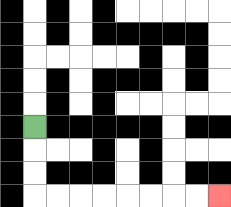{'start': '[1, 5]', 'end': '[9, 8]', 'path_directions': 'D,D,D,R,R,R,R,R,R,R,R', 'path_coordinates': '[[1, 5], [1, 6], [1, 7], [1, 8], [2, 8], [3, 8], [4, 8], [5, 8], [6, 8], [7, 8], [8, 8], [9, 8]]'}